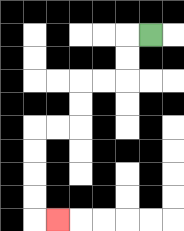{'start': '[6, 1]', 'end': '[2, 9]', 'path_directions': 'L,D,D,L,L,D,D,L,L,D,D,D,D,R', 'path_coordinates': '[[6, 1], [5, 1], [5, 2], [5, 3], [4, 3], [3, 3], [3, 4], [3, 5], [2, 5], [1, 5], [1, 6], [1, 7], [1, 8], [1, 9], [2, 9]]'}